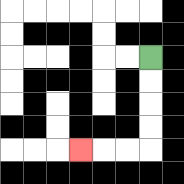{'start': '[6, 2]', 'end': '[3, 6]', 'path_directions': 'D,D,D,D,L,L,L', 'path_coordinates': '[[6, 2], [6, 3], [6, 4], [6, 5], [6, 6], [5, 6], [4, 6], [3, 6]]'}